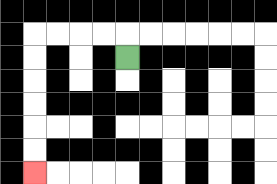{'start': '[5, 2]', 'end': '[1, 7]', 'path_directions': 'U,L,L,L,L,D,D,D,D,D,D', 'path_coordinates': '[[5, 2], [5, 1], [4, 1], [3, 1], [2, 1], [1, 1], [1, 2], [1, 3], [1, 4], [1, 5], [1, 6], [1, 7]]'}